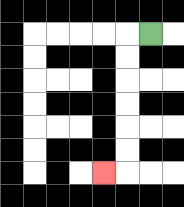{'start': '[6, 1]', 'end': '[4, 7]', 'path_directions': 'L,D,D,D,D,D,D,L', 'path_coordinates': '[[6, 1], [5, 1], [5, 2], [5, 3], [5, 4], [5, 5], [5, 6], [5, 7], [4, 7]]'}